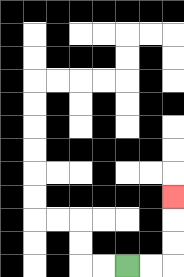{'start': '[5, 11]', 'end': '[7, 8]', 'path_directions': 'R,R,U,U,U', 'path_coordinates': '[[5, 11], [6, 11], [7, 11], [7, 10], [7, 9], [7, 8]]'}